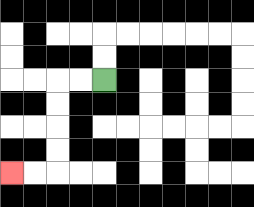{'start': '[4, 3]', 'end': '[0, 7]', 'path_directions': 'L,L,D,D,D,D,L,L', 'path_coordinates': '[[4, 3], [3, 3], [2, 3], [2, 4], [2, 5], [2, 6], [2, 7], [1, 7], [0, 7]]'}